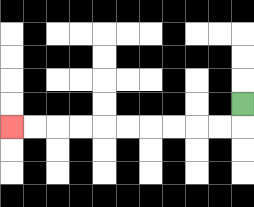{'start': '[10, 4]', 'end': '[0, 5]', 'path_directions': 'D,L,L,L,L,L,L,L,L,L,L', 'path_coordinates': '[[10, 4], [10, 5], [9, 5], [8, 5], [7, 5], [6, 5], [5, 5], [4, 5], [3, 5], [2, 5], [1, 5], [0, 5]]'}